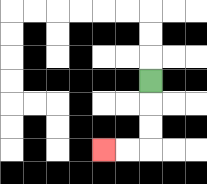{'start': '[6, 3]', 'end': '[4, 6]', 'path_directions': 'D,D,D,L,L', 'path_coordinates': '[[6, 3], [6, 4], [6, 5], [6, 6], [5, 6], [4, 6]]'}